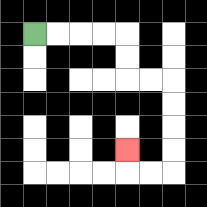{'start': '[1, 1]', 'end': '[5, 6]', 'path_directions': 'R,R,R,R,D,D,R,R,D,D,D,D,L,L,U', 'path_coordinates': '[[1, 1], [2, 1], [3, 1], [4, 1], [5, 1], [5, 2], [5, 3], [6, 3], [7, 3], [7, 4], [7, 5], [7, 6], [7, 7], [6, 7], [5, 7], [5, 6]]'}